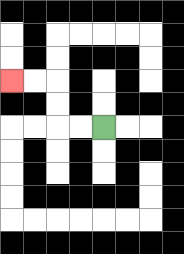{'start': '[4, 5]', 'end': '[0, 3]', 'path_directions': 'L,L,U,U,L,L', 'path_coordinates': '[[4, 5], [3, 5], [2, 5], [2, 4], [2, 3], [1, 3], [0, 3]]'}